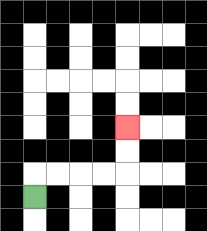{'start': '[1, 8]', 'end': '[5, 5]', 'path_directions': 'U,R,R,R,R,U,U', 'path_coordinates': '[[1, 8], [1, 7], [2, 7], [3, 7], [4, 7], [5, 7], [5, 6], [5, 5]]'}